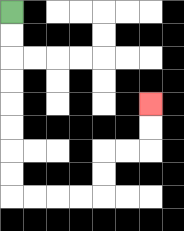{'start': '[0, 0]', 'end': '[6, 4]', 'path_directions': 'D,D,D,D,D,D,D,D,R,R,R,R,U,U,R,R,U,U', 'path_coordinates': '[[0, 0], [0, 1], [0, 2], [0, 3], [0, 4], [0, 5], [0, 6], [0, 7], [0, 8], [1, 8], [2, 8], [3, 8], [4, 8], [4, 7], [4, 6], [5, 6], [6, 6], [6, 5], [6, 4]]'}